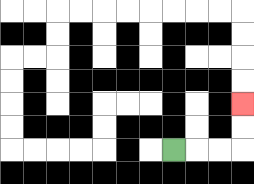{'start': '[7, 6]', 'end': '[10, 4]', 'path_directions': 'R,R,R,U,U', 'path_coordinates': '[[7, 6], [8, 6], [9, 6], [10, 6], [10, 5], [10, 4]]'}